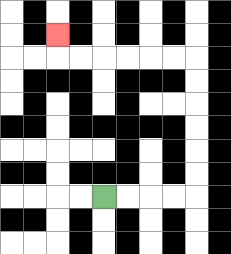{'start': '[4, 8]', 'end': '[2, 1]', 'path_directions': 'R,R,R,R,U,U,U,U,U,U,L,L,L,L,L,L,U', 'path_coordinates': '[[4, 8], [5, 8], [6, 8], [7, 8], [8, 8], [8, 7], [8, 6], [8, 5], [8, 4], [8, 3], [8, 2], [7, 2], [6, 2], [5, 2], [4, 2], [3, 2], [2, 2], [2, 1]]'}